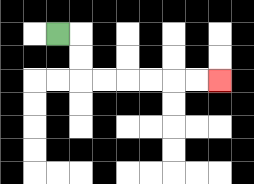{'start': '[2, 1]', 'end': '[9, 3]', 'path_directions': 'R,D,D,R,R,R,R,R,R', 'path_coordinates': '[[2, 1], [3, 1], [3, 2], [3, 3], [4, 3], [5, 3], [6, 3], [7, 3], [8, 3], [9, 3]]'}